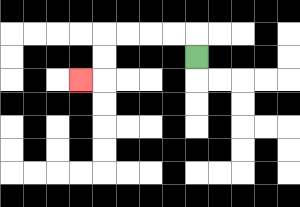{'start': '[8, 2]', 'end': '[3, 3]', 'path_directions': 'U,L,L,L,L,D,D,L', 'path_coordinates': '[[8, 2], [8, 1], [7, 1], [6, 1], [5, 1], [4, 1], [4, 2], [4, 3], [3, 3]]'}